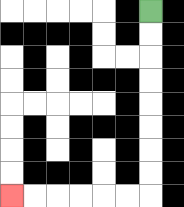{'start': '[6, 0]', 'end': '[0, 8]', 'path_directions': 'D,D,D,D,D,D,D,D,L,L,L,L,L,L', 'path_coordinates': '[[6, 0], [6, 1], [6, 2], [6, 3], [6, 4], [6, 5], [6, 6], [6, 7], [6, 8], [5, 8], [4, 8], [3, 8], [2, 8], [1, 8], [0, 8]]'}